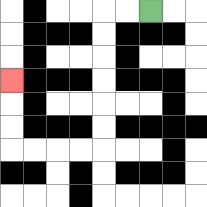{'start': '[6, 0]', 'end': '[0, 3]', 'path_directions': 'L,L,D,D,D,D,D,D,L,L,L,L,U,U,U', 'path_coordinates': '[[6, 0], [5, 0], [4, 0], [4, 1], [4, 2], [4, 3], [4, 4], [4, 5], [4, 6], [3, 6], [2, 6], [1, 6], [0, 6], [0, 5], [0, 4], [0, 3]]'}